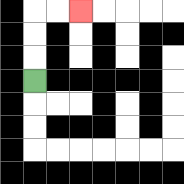{'start': '[1, 3]', 'end': '[3, 0]', 'path_directions': 'U,U,U,R,R', 'path_coordinates': '[[1, 3], [1, 2], [1, 1], [1, 0], [2, 0], [3, 0]]'}